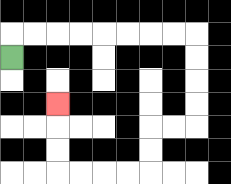{'start': '[0, 2]', 'end': '[2, 4]', 'path_directions': 'U,R,R,R,R,R,R,R,R,D,D,D,D,L,L,D,D,L,L,L,L,U,U,U', 'path_coordinates': '[[0, 2], [0, 1], [1, 1], [2, 1], [3, 1], [4, 1], [5, 1], [6, 1], [7, 1], [8, 1], [8, 2], [8, 3], [8, 4], [8, 5], [7, 5], [6, 5], [6, 6], [6, 7], [5, 7], [4, 7], [3, 7], [2, 7], [2, 6], [2, 5], [2, 4]]'}